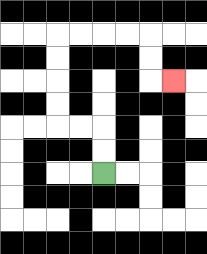{'start': '[4, 7]', 'end': '[7, 3]', 'path_directions': 'U,U,L,L,U,U,U,U,R,R,R,R,D,D,R', 'path_coordinates': '[[4, 7], [4, 6], [4, 5], [3, 5], [2, 5], [2, 4], [2, 3], [2, 2], [2, 1], [3, 1], [4, 1], [5, 1], [6, 1], [6, 2], [6, 3], [7, 3]]'}